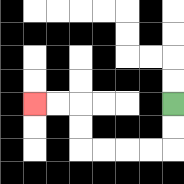{'start': '[7, 4]', 'end': '[1, 4]', 'path_directions': 'D,D,L,L,L,L,U,U,L,L', 'path_coordinates': '[[7, 4], [7, 5], [7, 6], [6, 6], [5, 6], [4, 6], [3, 6], [3, 5], [3, 4], [2, 4], [1, 4]]'}